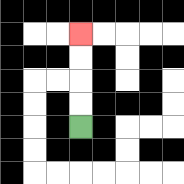{'start': '[3, 5]', 'end': '[3, 1]', 'path_directions': 'U,U,U,U', 'path_coordinates': '[[3, 5], [3, 4], [3, 3], [3, 2], [3, 1]]'}